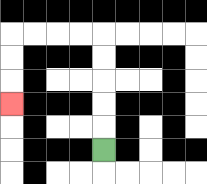{'start': '[4, 6]', 'end': '[0, 4]', 'path_directions': 'U,U,U,U,U,L,L,L,L,D,D,D', 'path_coordinates': '[[4, 6], [4, 5], [4, 4], [4, 3], [4, 2], [4, 1], [3, 1], [2, 1], [1, 1], [0, 1], [0, 2], [0, 3], [0, 4]]'}